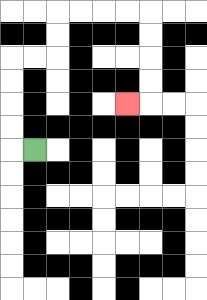{'start': '[1, 6]', 'end': '[5, 4]', 'path_directions': 'L,U,U,U,U,R,R,U,U,R,R,R,R,D,D,D,D,L', 'path_coordinates': '[[1, 6], [0, 6], [0, 5], [0, 4], [0, 3], [0, 2], [1, 2], [2, 2], [2, 1], [2, 0], [3, 0], [4, 0], [5, 0], [6, 0], [6, 1], [6, 2], [6, 3], [6, 4], [5, 4]]'}